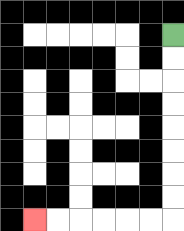{'start': '[7, 1]', 'end': '[1, 9]', 'path_directions': 'D,D,D,D,D,D,D,D,L,L,L,L,L,L', 'path_coordinates': '[[7, 1], [7, 2], [7, 3], [7, 4], [7, 5], [7, 6], [7, 7], [7, 8], [7, 9], [6, 9], [5, 9], [4, 9], [3, 9], [2, 9], [1, 9]]'}